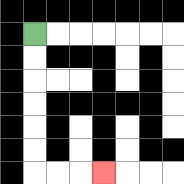{'start': '[1, 1]', 'end': '[4, 7]', 'path_directions': 'D,D,D,D,D,D,R,R,R', 'path_coordinates': '[[1, 1], [1, 2], [1, 3], [1, 4], [1, 5], [1, 6], [1, 7], [2, 7], [3, 7], [4, 7]]'}